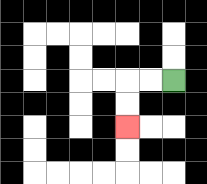{'start': '[7, 3]', 'end': '[5, 5]', 'path_directions': 'L,L,D,D', 'path_coordinates': '[[7, 3], [6, 3], [5, 3], [5, 4], [5, 5]]'}